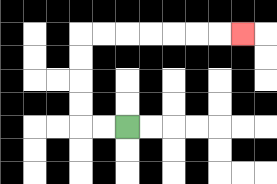{'start': '[5, 5]', 'end': '[10, 1]', 'path_directions': 'L,L,U,U,U,U,R,R,R,R,R,R,R', 'path_coordinates': '[[5, 5], [4, 5], [3, 5], [3, 4], [3, 3], [3, 2], [3, 1], [4, 1], [5, 1], [6, 1], [7, 1], [8, 1], [9, 1], [10, 1]]'}